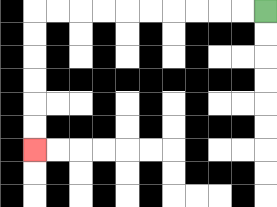{'start': '[11, 0]', 'end': '[1, 6]', 'path_directions': 'L,L,L,L,L,L,L,L,L,L,D,D,D,D,D,D', 'path_coordinates': '[[11, 0], [10, 0], [9, 0], [8, 0], [7, 0], [6, 0], [5, 0], [4, 0], [3, 0], [2, 0], [1, 0], [1, 1], [1, 2], [1, 3], [1, 4], [1, 5], [1, 6]]'}